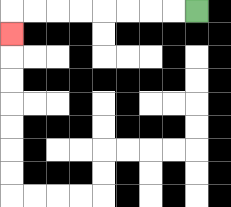{'start': '[8, 0]', 'end': '[0, 1]', 'path_directions': 'L,L,L,L,L,L,L,L,D', 'path_coordinates': '[[8, 0], [7, 0], [6, 0], [5, 0], [4, 0], [3, 0], [2, 0], [1, 0], [0, 0], [0, 1]]'}